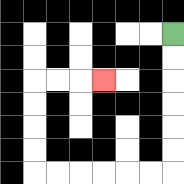{'start': '[7, 1]', 'end': '[4, 3]', 'path_directions': 'D,D,D,D,D,D,L,L,L,L,L,L,U,U,U,U,R,R,R', 'path_coordinates': '[[7, 1], [7, 2], [7, 3], [7, 4], [7, 5], [7, 6], [7, 7], [6, 7], [5, 7], [4, 7], [3, 7], [2, 7], [1, 7], [1, 6], [1, 5], [1, 4], [1, 3], [2, 3], [3, 3], [4, 3]]'}